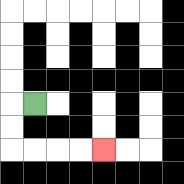{'start': '[1, 4]', 'end': '[4, 6]', 'path_directions': 'L,D,D,R,R,R,R', 'path_coordinates': '[[1, 4], [0, 4], [0, 5], [0, 6], [1, 6], [2, 6], [3, 6], [4, 6]]'}